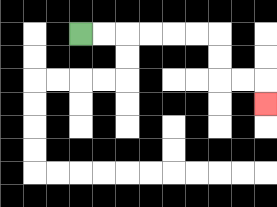{'start': '[3, 1]', 'end': '[11, 4]', 'path_directions': 'R,R,R,R,R,R,D,D,R,R,D', 'path_coordinates': '[[3, 1], [4, 1], [5, 1], [6, 1], [7, 1], [8, 1], [9, 1], [9, 2], [9, 3], [10, 3], [11, 3], [11, 4]]'}